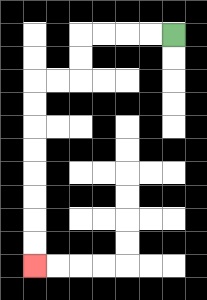{'start': '[7, 1]', 'end': '[1, 11]', 'path_directions': 'L,L,L,L,D,D,L,L,D,D,D,D,D,D,D,D', 'path_coordinates': '[[7, 1], [6, 1], [5, 1], [4, 1], [3, 1], [3, 2], [3, 3], [2, 3], [1, 3], [1, 4], [1, 5], [1, 6], [1, 7], [1, 8], [1, 9], [1, 10], [1, 11]]'}